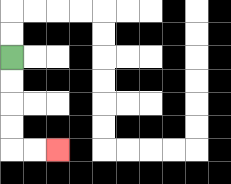{'start': '[0, 2]', 'end': '[2, 6]', 'path_directions': 'D,D,D,D,R,R', 'path_coordinates': '[[0, 2], [0, 3], [0, 4], [0, 5], [0, 6], [1, 6], [2, 6]]'}